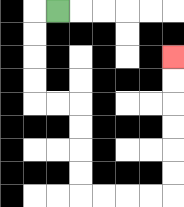{'start': '[2, 0]', 'end': '[7, 2]', 'path_directions': 'L,D,D,D,D,R,R,D,D,D,D,R,R,R,R,U,U,U,U,U,U', 'path_coordinates': '[[2, 0], [1, 0], [1, 1], [1, 2], [1, 3], [1, 4], [2, 4], [3, 4], [3, 5], [3, 6], [3, 7], [3, 8], [4, 8], [5, 8], [6, 8], [7, 8], [7, 7], [7, 6], [7, 5], [7, 4], [7, 3], [7, 2]]'}